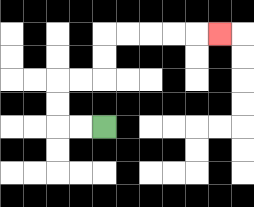{'start': '[4, 5]', 'end': '[9, 1]', 'path_directions': 'L,L,U,U,R,R,U,U,R,R,R,R,R', 'path_coordinates': '[[4, 5], [3, 5], [2, 5], [2, 4], [2, 3], [3, 3], [4, 3], [4, 2], [4, 1], [5, 1], [6, 1], [7, 1], [8, 1], [9, 1]]'}